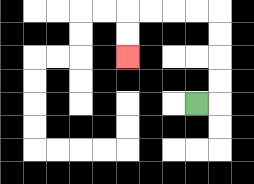{'start': '[8, 4]', 'end': '[5, 2]', 'path_directions': 'R,U,U,U,U,L,L,L,L,D,D', 'path_coordinates': '[[8, 4], [9, 4], [9, 3], [9, 2], [9, 1], [9, 0], [8, 0], [7, 0], [6, 0], [5, 0], [5, 1], [5, 2]]'}